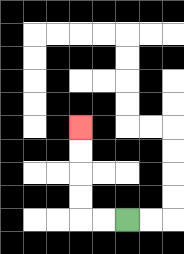{'start': '[5, 9]', 'end': '[3, 5]', 'path_directions': 'L,L,U,U,U,U', 'path_coordinates': '[[5, 9], [4, 9], [3, 9], [3, 8], [3, 7], [3, 6], [3, 5]]'}